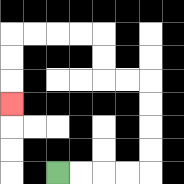{'start': '[2, 7]', 'end': '[0, 4]', 'path_directions': 'R,R,R,R,U,U,U,U,L,L,U,U,L,L,L,L,D,D,D', 'path_coordinates': '[[2, 7], [3, 7], [4, 7], [5, 7], [6, 7], [6, 6], [6, 5], [6, 4], [6, 3], [5, 3], [4, 3], [4, 2], [4, 1], [3, 1], [2, 1], [1, 1], [0, 1], [0, 2], [0, 3], [0, 4]]'}